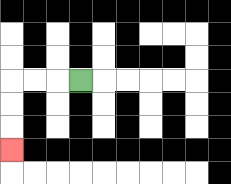{'start': '[3, 3]', 'end': '[0, 6]', 'path_directions': 'L,L,L,D,D,D', 'path_coordinates': '[[3, 3], [2, 3], [1, 3], [0, 3], [0, 4], [0, 5], [0, 6]]'}